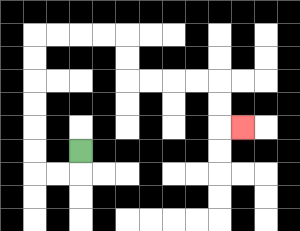{'start': '[3, 6]', 'end': '[10, 5]', 'path_directions': 'D,L,L,U,U,U,U,U,U,R,R,R,R,D,D,R,R,R,R,D,D,R', 'path_coordinates': '[[3, 6], [3, 7], [2, 7], [1, 7], [1, 6], [1, 5], [1, 4], [1, 3], [1, 2], [1, 1], [2, 1], [3, 1], [4, 1], [5, 1], [5, 2], [5, 3], [6, 3], [7, 3], [8, 3], [9, 3], [9, 4], [9, 5], [10, 5]]'}